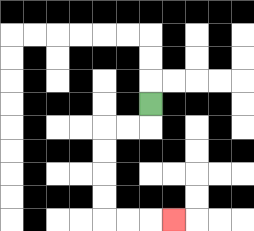{'start': '[6, 4]', 'end': '[7, 9]', 'path_directions': 'D,L,L,D,D,D,D,R,R,R', 'path_coordinates': '[[6, 4], [6, 5], [5, 5], [4, 5], [4, 6], [4, 7], [4, 8], [4, 9], [5, 9], [6, 9], [7, 9]]'}